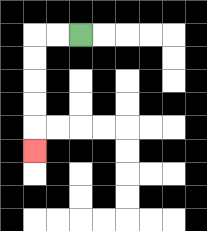{'start': '[3, 1]', 'end': '[1, 6]', 'path_directions': 'L,L,D,D,D,D,D', 'path_coordinates': '[[3, 1], [2, 1], [1, 1], [1, 2], [1, 3], [1, 4], [1, 5], [1, 6]]'}